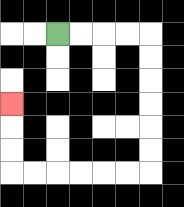{'start': '[2, 1]', 'end': '[0, 4]', 'path_directions': 'R,R,R,R,D,D,D,D,D,D,L,L,L,L,L,L,U,U,U', 'path_coordinates': '[[2, 1], [3, 1], [4, 1], [5, 1], [6, 1], [6, 2], [6, 3], [6, 4], [6, 5], [6, 6], [6, 7], [5, 7], [4, 7], [3, 7], [2, 7], [1, 7], [0, 7], [0, 6], [0, 5], [0, 4]]'}